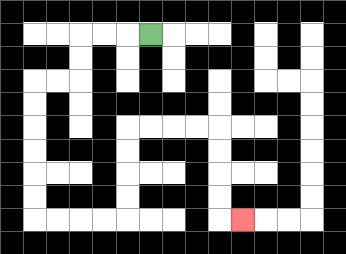{'start': '[6, 1]', 'end': '[10, 9]', 'path_directions': 'L,L,L,D,D,L,L,D,D,D,D,D,D,R,R,R,R,U,U,U,U,R,R,R,R,D,D,D,D,R', 'path_coordinates': '[[6, 1], [5, 1], [4, 1], [3, 1], [3, 2], [3, 3], [2, 3], [1, 3], [1, 4], [1, 5], [1, 6], [1, 7], [1, 8], [1, 9], [2, 9], [3, 9], [4, 9], [5, 9], [5, 8], [5, 7], [5, 6], [5, 5], [6, 5], [7, 5], [8, 5], [9, 5], [9, 6], [9, 7], [9, 8], [9, 9], [10, 9]]'}